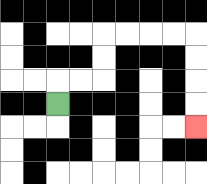{'start': '[2, 4]', 'end': '[8, 5]', 'path_directions': 'U,R,R,U,U,R,R,R,R,D,D,D,D', 'path_coordinates': '[[2, 4], [2, 3], [3, 3], [4, 3], [4, 2], [4, 1], [5, 1], [6, 1], [7, 1], [8, 1], [8, 2], [8, 3], [8, 4], [8, 5]]'}